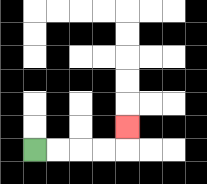{'start': '[1, 6]', 'end': '[5, 5]', 'path_directions': 'R,R,R,R,U', 'path_coordinates': '[[1, 6], [2, 6], [3, 6], [4, 6], [5, 6], [5, 5]]'}